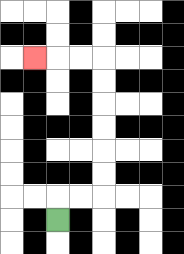{'start': '[2, 9]', 'end': '[1, 2]', 'path_directions': 'U,R,R,U,U,U,U,U,U,L,L,L', 'path_coordinates': '[[2, 9], [2, 8], [3, 8], [4, 8], [4, 7], [4, 6], [4, 5], [4, 4], [4, 3], [4, 2], [3, 2], [2, 2], [1, 2]]'}